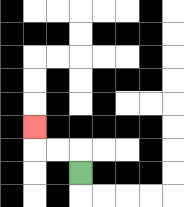{'start': '[3, 7]', 'end': '[1, 5]', 'path_directions': 'U,L,L,U', 'path_coordinates': '[[3, 7], [3, 6], [2, 6], [1, 6], [1, 5]]'}